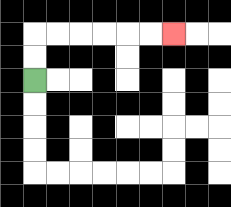{'start': '[1, 3]', 'end': '[7, 1]', 'path_directions': 'U,U,R,R,R,R,R,R', 'path_coordinates': '[[1, 3], [1, 2], [1, 1], [2, 1], [3, 1], [4, 1], [5, 1], [6, 1], [7, 1]]'}